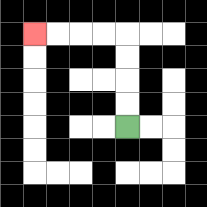{'start': '[5, 5]', 'end': '[1, 1]', 'path_directions': 'U,U,U,U,L,L,L,L', 'path_coordinates': '[[5, 5], [5, 4], [5, 3], [5, 2], [5, 1], [4, 1], [3, 1], [2, 1], [1, 1]]'}